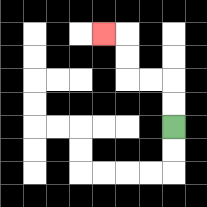{'start': '[7, 5]', 'end': '[4, 1]', 'path_directions': 'U,U,L,L,U,U,L', 'path_coordinates': '[[7, 5], [7, 4], [7, 3], [6, 3], [5, 3], [5, 2], [5, 1], [4, 1]]'}